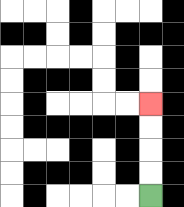{'start': '[6, 8]', 'end': '[6, 4]', 'path_directions': 'U,U,U,U', 'path_coordinates': '[[6, 8], [6, 7], [6, 6], [6, 5], [6, 4]]'}